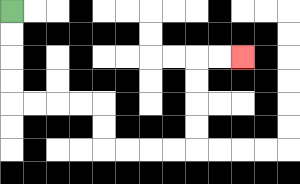{'start': '[0, 0]', 'end': '[10, 2]', 'path_directions': 'D,D,D,D,R,R,R,R,D,D,R,R,R,R,U,U,U,U,R,R', 'path_coordinates': '[[0, 0], [0, 1], [0, 2], [0, 3], [0, 4], [1, 4], [2, 4], [3, 4], [4, 4], [4, 5], [4, 6], [5, 6], [6, 6], [7, 6], [8, 6], [8, 5], [8, 4], [8, 3], [8, 2], [9, 2], [10, 2]]'}